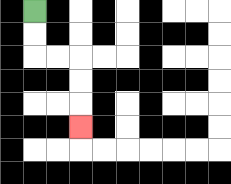{'start': '[1, 0]', 'end': '[3, 5]', 'path_directions': 'D,D,R,R,D,D,D', 'path_coordinates': '[[1, 0], [1, 1], [1, 2], [2, 2], [3, 2], [3, 3], [3, 4], [3, 5]]'}